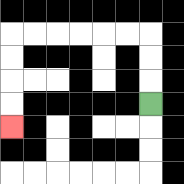{'start': '[6, 4]', 'end': '[0, 5]', 'path_directions': 'U,U,U,L,L,L,L,L,L,D,D,D,D', 'path_coordinates': '[[6, 4], [6, 3], [6, 2], [6, 1], [5, 1], [4, 1], [3, 1], [2, 1], [1, 1], [0, 1], [0, 2], [0, 3], [0, 4], [0, 5]]'}